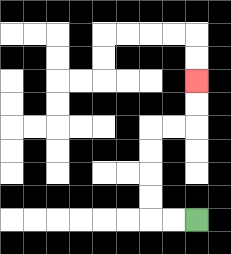{'start': '[8, 9]', 'end': '[8, 3]', 'path_directions': 'L,L,U,U,U,U,R,R,U,U', 'path_coordinates': '[[8, 9], [7, 9], [6, 9], [6, 8], [6, 7], [6, 6], [6, 5], [7, 5], [8, 5], [8, 4], [8, 3]]'}